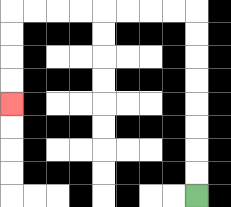{'start': '[8, 8]', 'end': '[0, 4]', 'path_directions': 'U,U,U,U,U,U,U,U,L,L,L,L,L,L,L,L,D,D,D,D', 'path_coordinates': '[[8, 8], [8, 7], [8, 6], [8, 5], [8, 4], [8, 3], [8, 2], [8, 1], [8, 0], [7, 0], [6, 0], [5, 0], [4, 0], [3, 0], [2, 0], [1, 0], [0, 0], [0, 1], [0, 2], [0, 3], [0, 4]]'}